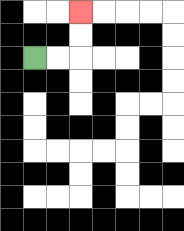{'start': '[1, 2]', 'end': '[3, 0]', 'path_directions': 'R,R,U,U', 'path_coordinates': '[[1, 2], [2, 2], [3, 2], [3, 1], [3, 0]]'}